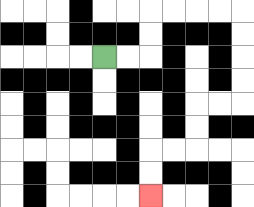{'start': '[4, 2]', 'end': '[6, 8]', 'path_directions': 'R,R,U,U,R,R,R,R,D,D,D,D,L,L,D,D,L,L,D,D', 'path_coordinates': '[[4, 2], [5, 2], [6, 2], [6, 1], [6, 0], [7, 0], [8, 0], [9, 0], [10, 0], [10, 1], [10, 2], [10, 3], [10, 4], [9, 4], [8, 4], [8, 5], [8, 6], [7, 6], [6, 6], [6, 7], [6, 8]]'}